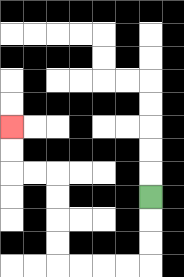{'start': '[6, 8]', 'end': '[0, 5]', 'path_directions': 'D,D,D,L,L,L,L,U,U,U,U,L,L,U,U', 'path_coordinates': '[[6, 8], [6, 9], [6, 10], [6, 11], [5, 11], [4, 11], [3, 11], [2, 11], [2, 10], [2, 9], [2, 8], [2, 7], [1, 7], [0, 7], [0, 6], [0, 5]]'}